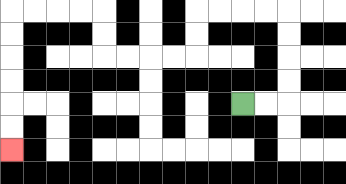{'start': '[10, 4]', 'end': '[0, 6]', 'path_directions': 'R,R,U,U,U,U,L,L,L,L,D,D,L,L,L,L,U,U,L,L,L,L,D,D,D,D,D,D', 'path_coordinates': '[[10, 4], [11, 4], [12, 4], [12, 3], [12, 2], [12, 1], [12, 0], [11, 0], [10, 0], [9, 0], [8, 0], [8, 1], [8, 2], [7, 2], [6, 2], [5, 2], [4, 2], [4, 1], [4, 0], [3, 0], [2, 0], [1, 0], [0, 0], [0, 1], [0, 2], [0, 3], [0, 4], [0, 5], [0, 6]]'}